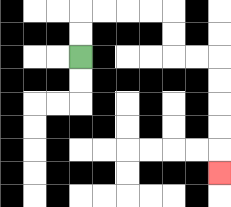{'start': '[3, 2]', 'end': '[9, 7]', 'path_directions': 'U,U,R,R,R,R,D,D,R,R,D,D,D,D,D', 'path_coordinates': '[[3, 2], [3, 1], [3, 0], [4, 0], [5, 0], [6, 0], [7, 0], [7, 1], [7, 2], [8, 2], [9, 2], [9, 3], [9, 4], [9, 5], [9, 6], [9, 7]]'}